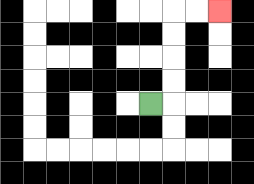{'start': '[6, 4]', 'end': '[9, 0]', 'path_directions': 'R,U,U,U,U,R,R', 'path_coordinates': '[[6, 4], [7, 4], [7, 3], [7, 2], [7, 1], [7, 0], [8, 0], [9, 0]]'}